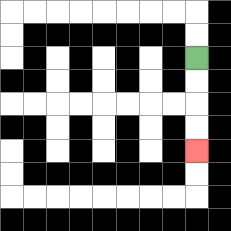{'start': '[8, 2]', 'end': '[8, 6]', 'path_directions': 'D,D,D,D', 'path_coordinates': '[[8, 2], [8, 3], [8, 4], [8, 5], [8, 6]]'}